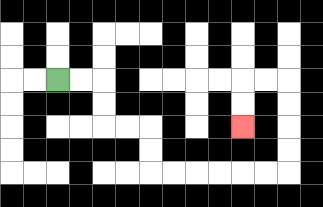{'start': '[2, 3]', 'end': '[10, 5]', 'path_directions': 'R,R,D,D,R,R,D,D,R,R,R,R,R,R,U,U,U,U,L,L,D,D', 'path_coordinates': '[[2, 3], [3, 3], [4, 3], [4, 4], [4, 5], [5, 5], [6, 5], [6, 6], [6, 7], [7, 7], [8, 7], [9, 7], [10, 7], [11, 7], [12, 7], [12, 6], [12, 5], [12, 4], [12, 3], [11, 3], [10, 3], [10, 4], [10, 5]]'}